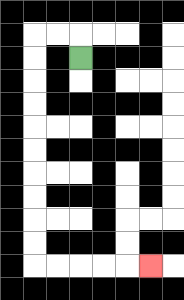{'start': '[3, 2]', 'end': '[6, 11]', 'path_directions': 'U,L,L,D,D,D,D,D,D,D,D,D,D,R,R,R,R,R', 'path_coordinates': '[[3, 2], [3, 1], [2, 1], [1, 1], [1, 2], [1, 3], [1, 4], [1, 5], [1, 6], [1, 7], [1, 8], [1, 9], [1, 10], [1, 11], [2, 11], [3, 11], [4, 11], [5, 11], [6, 11]]'}